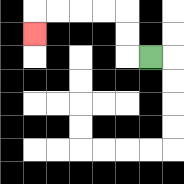{'start': '[6, 2]', 'end': '[1, 1]', 'path_directions': 'L,U,U,L,L,L,L,D', 'path_coordinates': '[[6, 2], [5, 2], [5, 1], [5, 0], [4, 0], [3, 0], [2, 0], [1, 0], [1, 1]]'}